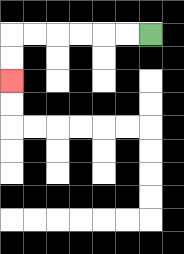{'start': '[6, 1]', 'end': '[0, 3]', 'path_directions': 'L,L,L,L,L,L,D,D', 'path_coordinates': '[[6, 1], [5, 1], [4, 1], [3, 1], [2, 1], [1, 1], [0, 1], [0, 2], [0, 3]]'}